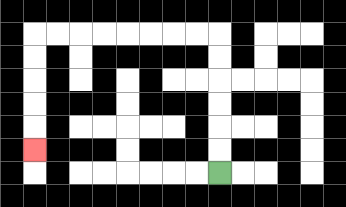{'start': '[9, 7]', 'end': '[1, 6]', 'path_directions': 'U,U,U,U,U,U,L,L,L,L,L,L,L,L,D,D,D,D,D', 'path_coordinates': '[[9, 7], [9, 6], [9, 5], [9, 4], [9, 3], [9, 2], [9, 1], [8, 1], [7, 1], [6, 1], [5, 1], [4, 1], [3, 1], [2, 1], [1, 1], [1, 2], [1, 3], [1, 4], [1, 5], [1, 6]]'}